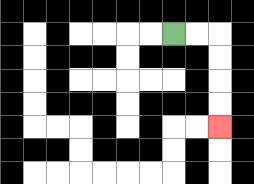{'start': '[7, 1]', 'end': '[9, 5]', 'path_directions': 'R,R,D,D,D,D', 'path_coordinates': '[[7, 1], [8, 1], [9, 1], [9, 2], [9, 3], [9, 4], [9, 5]]'}